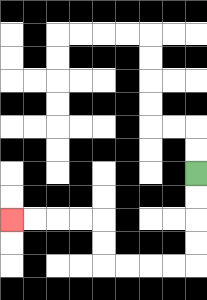{'start': '[8, 7]', 'end': '[0, 9]', 'path_directions': 'D,D,D,D,L,L,L,L,U,U,L,L,L,L', 'path_coordinates': '[[8, 7], [8, 8], [8, 9], [8, 10], [8, 11], [7, 11], [6, 11], [5, 11], [4, 11], [4, 10], [4, 9], [3, 9], [2, 9], [1, 9], [0, 9]]'}